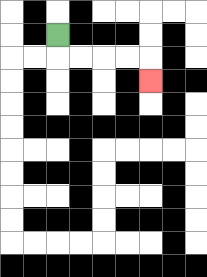{'start': '[2, 1]', 'end': '[6, 3]', 'path_directions': 'D,R,R,R,R,D', 'path_coordinates': '[[2, 1], [2, 2], [3, 2], [4, 2], [5, 2], [6, 2], [6, 3]]'}